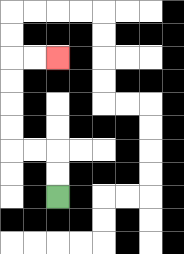{'start': '[2, 8]', 'end': '[2, 2]', 'path_directions': 'U,U,L,L,U,U,U,U,R,R', 'path_coordinates': '[[2, 8], [2, 7], [2, 6], [1, 6], [0, 6], [0, 5], [0, 4], [0, 3], [0, 2], [1, 2], [2, 2]]'}